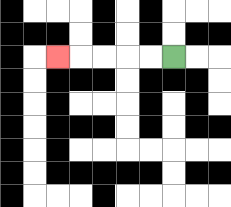{'start': '[7, 2]', 'end': '[2, 2]', 'path_directions': 'L,L,L,L,L', 'path_coordinates': '[[7, 2], [6, 2], [5, 2], [4, 2], [3, 2], [2, 2]]'}